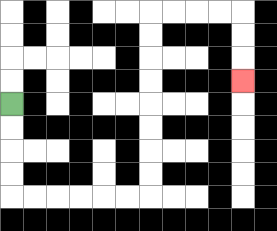{'start': '[0, 4]', 'end': '[10, 3]', 'path_directions': 'D,D,D,D,R,R,R,R,R,R,U,U,U,U,U,U,U,U,R,R,R,R,D,D,D', 'path_coordinates': '[[0, 4], [0, 5], [0, 6], [0, 7], [0, 8], [1, 8], [2, 8], [3, 8], [4, 8], [5, 8], [6, 8], [6, 7], [6, 6], [6, 5], [6, 4], [6, 3], [6, 2], [6, 1], [6, 0], [7, 0], [8, 0], [9, 0], [10, 0], [10, 1], [10, 2], [10, 3]]'}